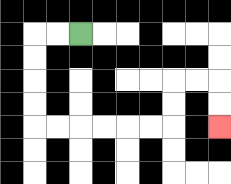{'start': '[3, 1]', 'end': '[9, 5]', 'path_directions': 'L,L,D,D,D,D,R,R,R,R,R,R,U,U,R,R,D,D', 'path_coordinates': '[[3, 1], [2, 1], [1, 1], [1, 2], [1, 3], [1, 4], [1, 5], [2, 5], [3, 5], [4, 5], [5, 5], [6, 5], [7, 5], [7, 4], [7, 3], [8, 3], [9, 3], [9, 4], [9, 5]]'}